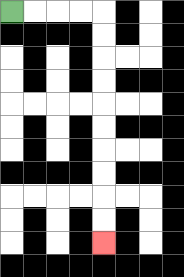{'start': '[0, 0]', 'end': '[4, 10]', 'path_directions': 'R,R,R,R,D,D,D,D,D,D,D,D,D,D', 'path_coordinates': '[[0, 0], [1, 0], [2, 0], [3, 0], [4, 0], [4, 1], [4, 2], [4, 3], [4, 4], [4, 5], [4, 6], [4, 7], [4, 8], [4, 9], [4, 10]]'}